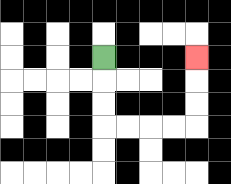{'start': '[4, 2]', 'end': '[8, 2]', 'path_directions': 'D,D,D,R,R,R,R,U,U,U', 'path_coordinates': '[[4, 2], [4, 3], [4, 4], [4, 5], [5, 5], [6, 5], [7, 5], [8, 5], [8, 4], [8, 3], [8, 2]]'}